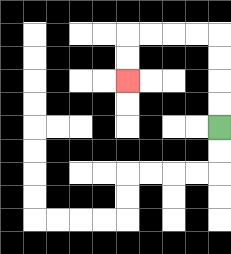{'start': '[9, 5]', 'end': '[5, 3]', 'path_directions': 'U,U,U,U,L,L,L,L,D,D', 'path_coordinates': '[[9, 5], [9, 4], [9, 3], [9, 2], [9, 1], [8, 1], [7, 1], [6, 1], [5, 1], [5, 2], [5, 3]]'}